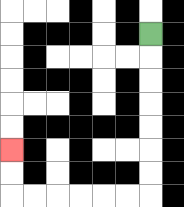{'start': '[6, 1]', 'end': '[0, 6]', 'path_directions': 'D,D,D,D,D,D,D,L,L,L,L,L,L,U,U', 'path_coordinates': '[[6, 1], [6, 2], [6, 3], [6, 4], [6, 5], [6, 6], [6, 7], [6, 8], [5, 8], [4, 8], [3, 8], [2, 8], [1, 8], [0, 8], [0, 7], [0, 6]]'}